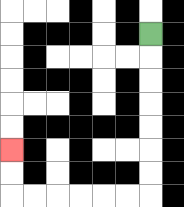{'start': '[6, 1]', 'end': '[0, 6]', 'path_directions': 'D,D,D,D,D,D,D,L,L,L,L,L,L,U,U', 'path_coordinates': '[[6, 1], [6, 2], [6, 3], [6, 4], [6, 5], [6, 6], [6, 7], [6, 8], [5, 8], [4, 8], [3, 8], [2, 8], [1, 8], [0, 8], [0, 7], [0, 6]]'}